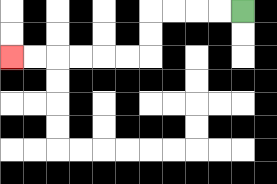{'start': '[10, 0]', 'end': '[0, 2]', 'path_directions': 'L,L,L,L,D,D,L,L,L,L,L,L', 'path_coordinates': '[[10, 0], [9, 0], [8, 0], [7, 0], [6, 0], [6, 1], [6, 2], [5, 2], [4, 2], [3, 2], [2, 2], [1, 2], [0, 2]]'}